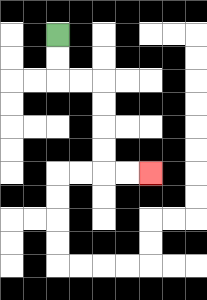{'start': '[2, 1]', 'end': '[6, 7]', 'path_directions': 'D,D,R,R,D,D,D,D,R,R', 'path_coordinates': '[[2, 1], [2, 2], [2, 3], [3, 3], [4, 3], [4, 4], [4, 5], [4, 6], [4, 7], [5, 7], [6, 7]]'}